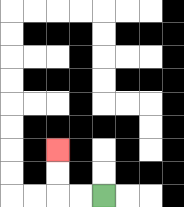{'start': '[4, 8]', 'end': '[2, 6]', 'path_directions': 'L,L,U,U', 'path_coordinates': '[[4, 8], [3, 8], [2, 8], [2, 7], [2, 6]]'}